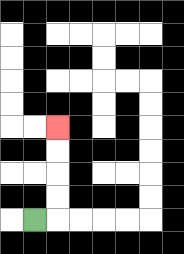{'start': '[1, 9]', 'end': '[2, 5]', 'path_directions': 'R,U,U,U,U', 'path_coordinates': '[[1, 9], [2, 9], [2, 8], [2, 7], [2, 6], [2, 5]]'}